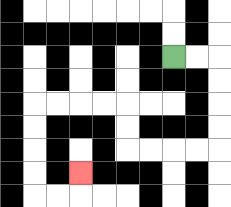{'start': '[7, 2]', 'end': '[3, 7]', 'path_directions': 'R,R,D,D,D,D,L,L,L,L,U,U,L,L,L,L,D,D,D,D,R,R,U', 'path_coordinates': '[[7, 2], [8, 2], [9, 2], [9, 3], [9, 4], [9, 5], [9, 6], [8, 6], [7, 6], [6, 6], [5, 6], [5, 5], [5, 4], [4, 4], [3, 4], [2, 4], [1, 4], [1, 5], [1, 6], [1, 7], [1, 8], [2, 8], [3, 8], [3, 7]]'}